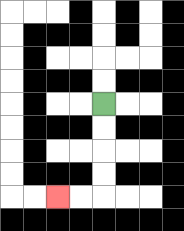{'start': '[4, 4]', 'end': '[2, 8]', 'path_directions': 'D,D,D,D,L,L', 'path_coordinates': '[[4, 4], [4, 5], [4, 6], [4, 7], [4, 8], [3, 8], [2, 8]]'}